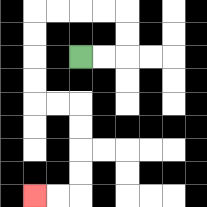{'start': '[3, 2]', 'end': '[1, 8]', 'path_directions': 'R,R,U,U,L,L,L,L,D,D,D,D,R,R,D,D,D,D,L,L', 'path_coordinates': '[[3, 2], [4, 2], [5, 2], [5, 1], [5, 0], [4, 0], [3, 0], [2, 0], [1, 0], [1, 1], [1, 2], [1, 3], [1, 4], [2, 4], [3, 4], [3, 5], [3, 6], [3, 7], [3, 8], [2, 8], [1, 8]]'}